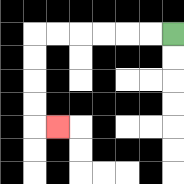{'start': '[7, 1]', 'end': '[2, 5]', 'path_directions': 'L,L,L,L,L,L,D,D,D,D,R', 'path_coordinates': '[[7, 1], [6, 1], [5, 1], [4, 1], [3, 1], [2, 1], [1, 1], [1, 2], [1, 3], [1, 4], [1, 5], [2, 5]]'}